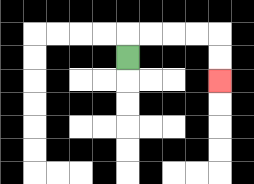{'start': '[5, 2]', 'end': '[9, 3]', 'path_directions': 'U,R,R,R,R,D,D', 'path_coordinates': '[[5, 2], [5, 1], [6, 1], [7, 1], [8, 1], [9, 1], [9, 2], [9, 3]]'}